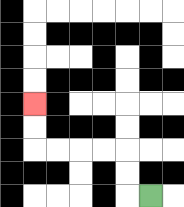{'start': '[6, 8]', 'end': '[1, 4]', 'path_directions': 'L,U,U,L,L,L,L,U,U', 'path_coordinates': '[[6, 8], [5, 8], [5, 7], [5, 6], [4, 6], [3, 6], [2, 6], [1, 6], [1, 5], [1, 4]]'}